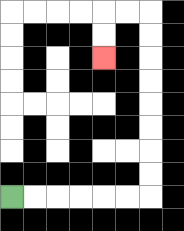{'start': '[0, 8]', 'end': '[4, 2]', 'path_directions': 'R,R,R,R,R,R,U,U,U,U,U,U,U,U,L,L,D,D', 'path_coordinates': '[[0, 8], [1, 8], [2, 8], [3, 8], [4, 8], [5, 8], [6, 8], [6, 7], [6, 6], [6, 5], [6, 4], [6, 3], [6, 2], [6, 1], [6, 0], [5, 0], [4, 0], [4, 1], [4, 2]]'}